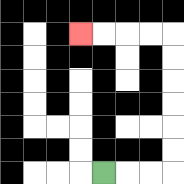{'start': '[4, 7]', 'end': '[3, 1]', 'path_directions': 'R,R,R,U,U,U,U,U,U,L,L,L,L', 'path_coordinates': '[[4, 7], [5, 7], [6, 7], [7, 7], [7, 6], [7, 5], [7, 4], [7, 3], [7, 2], [7, 1], [6, 1], [5, 1], [4, 1], [3, 1]]'}